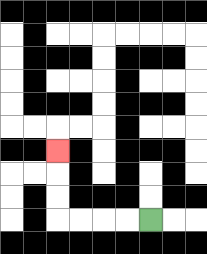{'start': '[6, 9]', 'end': '[2, 6]', 'path_directions': 'L,L,L,L,U,U,U', 'path_coordinates': '[[6, 9], [5, 9], [4, 9], [3, 9], [2, 9], [2, 8], [2, 7], [2, 6]]'}